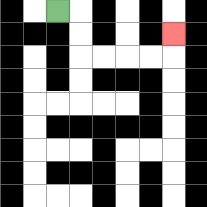{'start': '[2, 0]', 'end': '[7, 1]', 'path_directions': 'R,D,D,R,R,R,R,U', 'path_coordinates': '[[2, 0], [3, 0], [3, 1], [3, 2], [4, 2], [5, 2], [6, 2], [7, 2], [7, 1]]'}